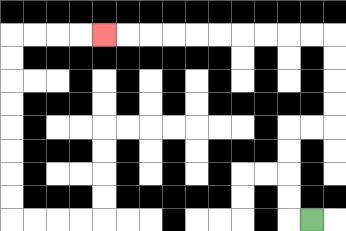{'start': '[13, 9]', 'end': '[4, 1]', 'path_directions': 'L,U,U,U,U,R,R,U,U,U,U,L,L,L,L,L,L,L,L,L,L', 'path_coordinates': '[[13, 9], [12, 9], [12, 8], [12, 7], [12, 6], [12, 5], [13, 5], [14, 5], [14, 4], [14, 3], [14, 2], [14, 1], [13, 1], [12, 1], [11, 1], [10, 1], [9, 1], [8, 1], [7, 1], [6, 1], [5, 1], [4, 1]]'}